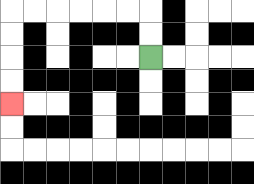{'start': '[6, 2]', 'end': '[0, 4]', 'path_directions': 'U,U,L,L,L,L,L,L,D,D,D,D', 'path_coordinates': '[[6, 2], [6, 1], [6, 0], [5, 0], [4, 0], [3, 0], [2, 0], [1, 0], [0, 0], [0, 1], [0, 2], [0, 3], [0, 4]]'}